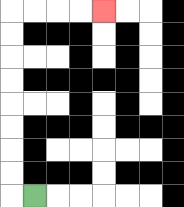{'start': '[1, 8]', 'end': '[4, 0]', 'path_directions': 'L,U,U,U,U,U,U,U,U,R,R,R,R', 'path_coordinates': '[[1, 8], [0, 8], [0, 7], [0, 6], [0, 5], [0, 4], [0, 3], [0, 2], [0, 1], [0, 0], [1, 0], [2, 0], [3, 0], [4, 0]]'}